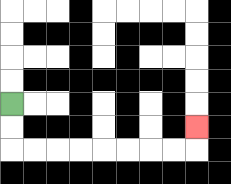{'start': '[0, 4]', 'end': '[8, 5]', 'path_directions': 'D,D,R,R,R,R,R,R,R,R,U', 'path_coordinates': '[[0, 4], [0, 5], [0, 6], [1, 6], [2, 6], [3, 6], [4, 6], [5, 6], [6, 6], [7, 6], [8, 6], [8, 5]]'}